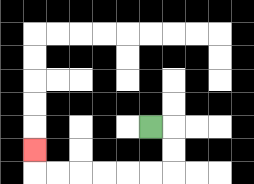{'start': '[6, 5]', 'end': '[1, 6]', 'path_directions': 'R,D,D,L,L,L,L,L,L,U', 'path_coordinates': '[[6, 5], [7, 5], [7, 6], [7, 7], [6, 7], [5, 7], [4, 7], [3, 7], [2, 7], [1, 7], [1, 6]]'}